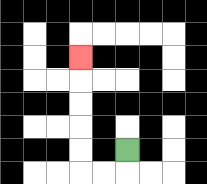{'start': '[5, 6]', 'end': '[3, 2]', 'path_directions': 'D,L,L,U,U,U,U,U', 'path_coordinates': '[[5, 6], [5, 7], [4, 7], [3, 7], [3, 6], [3, 5], [3, 4], [3, 3], [3, 2]]'}